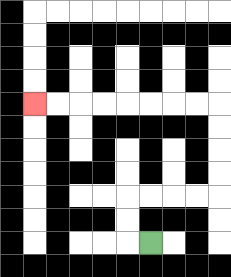{'start': '[6, 10]', 'end': '[1, 4]', 'path_directions': 'L,U,U,R,R,R,R,U,U,U,U,L,L,L,L,L,L,L,L', 'path_coordinates': '[[6, 10], [5, 10], [5, 9], [5, 8], [6, 8], [7, 8], [8, 8], [9, 8], [9, 7], [9, 6], [9, 5], [9, 4], [8, 4], [7, 4], [6, 4], [5, 4], [4, 4], [3, 4], [2, 4], [1, 4]]'}